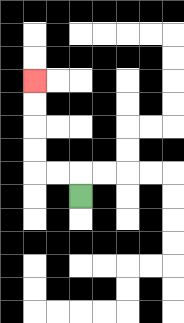{'start': '[3, 8]', 'end': '[1, 3]', 'path_directions': 'U,L,L,U,U,U,U', 'path_coordinates': '[[3, 8], [3, 7], [2, 7], [1, 7], [1, 6], [1, 5], [1, 4], [1, 3]]'}